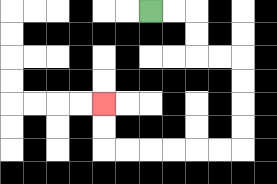{'start': '[6, 0]', 'end': '[4, 4]', 'path_directions': 'R,R,D,D,R,R,D,D,D,D,L,L,L,L,L,L,U,U', 'path_coordinates': '[[6, 0], [7, 0], [8, 0], [8, 1], [8, 2], [9, 2], [10, 2], [10, 3], [10, 4], [10, 5], [10, 6], [9, 6], [8, 6], [7, 6], [6, 6], [5, 6], [4, 6], [4, 5], [4, 4]]'}